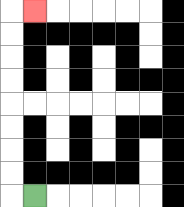{'start': '[1, 8]', 'end': '[1, 0]', 'path_directions': 'L,U,U,U,U,U,U,U,U,R', 'path_coordinates': '[[1, 8], [0, 8], [0, 7], [0, 6], [0, 5], [0, 4], [0, 3], [0, 2], [0, 1], [0, 0], [1, 0]]'}